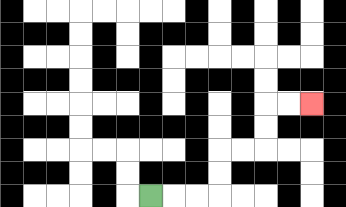{'start': '[6, 8]', 'end': '[13, 4]', 'path_directions': 'R,R,R,U,U,R,R,U,U,R,R', 'path_coordinates': '[[6, 8], [7, 8], [8, 8], [9, 8], [9, 7], [9, 6], [10, 6], [11, 6], [11, 5], [11, 4], [12, 4], [13, 4]]'}